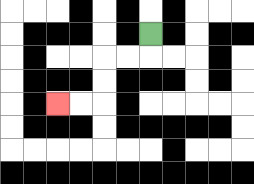{'start': '[6, 1]', 'end': '[2, 4]', 'path_directions': 'D,L,L,D,D,L,L', 'path_coordinates': '[[6, 1], [6, 2], [5, 2], [4, 2], [4, 3], [4, 4], [3, 4], [2, 4]]'}